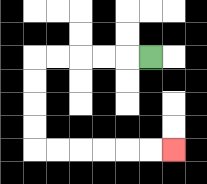{'start': '[6, 2]', 'end': '[7, 6]', 'path_directions': 'L,L,L,L,L,D,D,D,D,R,R,R,R,R,R', 'path_coordinates': '[[6, 2], [5, 2], [4, 2], [3, 2], [2, 2], [1, 2], [1, 3], [1, 4], [1, 5], [1, 6], [2, 6], [3, 6], [4, 6], [5, 6], [6, 6], [7, 6]]'}